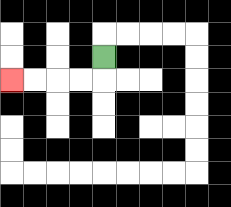{'start': '[4, 2]', 'end': '[0, 3]', 'path_directions': 'D,L,L,L,L', 'path_coordinates': '[[4, 2], [4, 3], [3, 3], [2, 3], [1, 3], [0, 3]]'}